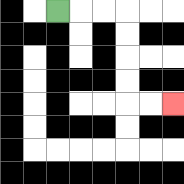{'start': '[2, 0]', 'end': '[7, 4]', 'path_directions': 'R,R,R,D,D,D,D,R,R', 'path_coordinates': '[[2, 0], [3, 0], [4, 0], [5, 0], [5, 1], [5, 2], [5, 3], [5, 4], [6, 4], [7, 4]]'}